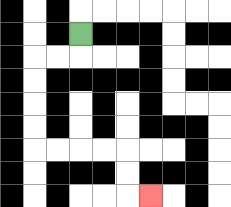{'start': '[3, 1]', 'end': '[6, 8]', 'path_directions': 'D,L,L,D,D,D,D,R,R,R,R,D,D,R', 'path_coordinates': '[[3, 1], [3, 2], [2, 2], [1, 2], [1, 3], [1, 4], [1, 5], [1, 6], [2, 6], [3, 6], [4, 6], [5, 6], [5, 7], [5, 8], [6, 8]]'}